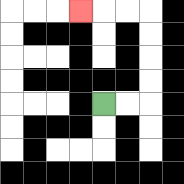{'start': '[4, 4]', 'end': '[3, 0]', 'path_directions': 'R,R,U,U,U,U,L,L,L', 'path_coordinates': '[[4, 4], [5, 4], [6, 4], [6, 3], [6, 2], [6, 1], [6, 0], [5, 0], [4, 0], [3, 0]]'}